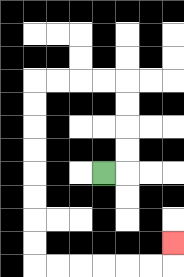{'start': '[4, 7]', 'end': '[7, 10]', 'path_directions': 'R,U,U,U,U,L,L,L,L,D,D,D,D,D,D,D,D,R,R,R,R,R,R,U', 'path_coordinates': '[[4, 7], [5, 7], [5, 6], [5, 5], [5, 4], [5, 3], [4, 3], [3, 3], [2, 3], [1, 3], [1, 4], [1, 5], [1, 6], [1, 7], [1, 8], [1, 9], [1, 10], [1, 11], [2, 11], [3, 11], [4, 11], [5, 11], [6, 11], [7, 11], [7, 10]]'}